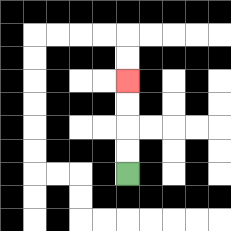{'start': '[5, 7]', 'end': '[5, 3]', 'path_directions': 'U,U,U,U', 'path_coordinates': '[[5, 7], [5, 6], [5, 5], [5, 4], [5, 3]]'}